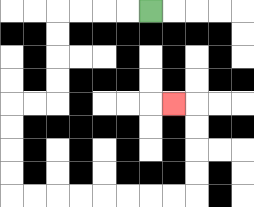{'start': '[6, 0]', 'end': '[7, 4]', 'path_directions': 'L,L,L,L,D,D,D,D,L,L,D,D,D,D,R,R,R,R,R,R,R,R,U,U,U,U,L', 'path_coordinates': '[[6, 0], [5, 0], [4, 0], [3, 0], [2, 0], [2, 1], [2, 2], [2, 3], [2, 4], [1, 4], [0, 4], [0, 5], [0, 6], [0, 7], [0, 8], [1, 8], [2, 8], [3, 8], [4, 8], [5, 8], [6, 8], [7, 8], [8, 8], [8, 7], [8, 6], [8, 5], [8, 4], [7, 4]]'}